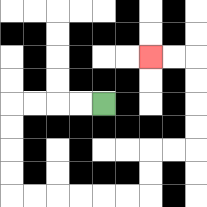{'start': '[4, 4]', 'end': '[6, 2]', 'path_directions': 'L,L,L,L,D,D,D,D,R,R,R,R,R,R,U,U,R,R,U,U,U,U,L,L', 'path_coordinates': '[[4, 4], [3, 4], [2, 4], [1, 4], [0, 4], [0, 5], [0, 6], [0, 7], [0, 8], [1, 8], [2, 8], [3, 8], [4, 8], [5, 8], [6, 8], [6, 7], [6, 6], [7, 6], [8, 6], [8, 5], [8, 4], [8, 3], [8, 2], [7, 2], [6, 2]]'}